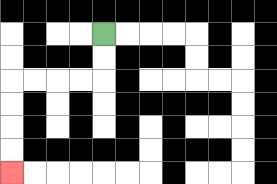{'start': '[4, 1]', 'end': '[0, 7]', 'path_directions': 'D,D,L,L,L,L,D,D,D,D', 'path_coordinates': '[[4, 1], [4, 2], [4, 3], [3, 3], [2, 3], [1, 3], [0, 3], [0, 4], [0, 5], [0, 6], [0, 7]]'}